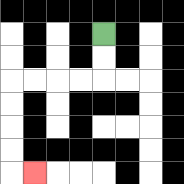{'start': '[4, 1]', 'end': '[1, 7]', 'path_directions': 'D,D,L,L,L,L,D,D,D,D,R', 'path_coordinates': '[[4, 1], [4, 2], [4, 3], [3, 3], [2, 3], [1, 3], [0, 3], [0, 4], [0, 5], [0, 6], [0, 7], [1, 7]]'}